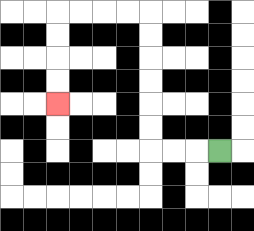{'start': '[9, 6]', 'end': '[2, 4]', 'path_directions': 'L,L,L,U,U,U,U,U,U,L,L,L,L,D,D,D,D', 'path_coordinates': '[[9, 6], [8, 6], [7, 6], [6, 6], [6, 5], [6, 4], [6, 3], [6, 2], [6, 1], [6, 0], [5, 0], [4, 0], [3, 0], [2, 0], [2, 1], [2, 2], [2, 3], [2, 4]]'}